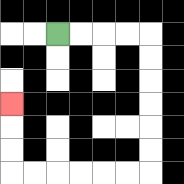{'start': '[2, 1]', 'end': '[0, 4]', 'path_directions': 'R,R,R,R,D,D,D,D,D,D,L,L,L,L,L,L,U,U,U', 'path_coordinates': '[[2, 1], [3, 1], [4, 1], [5, 1], [6, 1], [6, 2], [6, 3], [6, 4], [6, 5], [6, 6], [6, 7], [5, 7], [4, 7], [3, 7], [2, 7], [1, 7], [0, 7], [0, 6], [0, 5], [0, 4]]'}